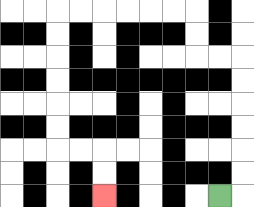{'start': '[9, 8]', 'end': '[4, 8]', 'path_directions': 'R,U,U,U,U,U,U,L,L,U,U,L,L,L,L,L,L,D,D,D,D,D,D,R,R,D,D', 'path_coordinates': '[[9, 8], [10, 8], [10, 7], [10, 6], [10, 5], [10, 4], [10, 3], [10, 2], [9, 2], [8, 2], [8, 1], [8, 0], [7, 0], [6, 0], [5, 0], [4, 0], [3, 0], [2, 0], [2, 1], [2, 2], [2, 3], [2, 4], [2, 5], [2, 6], [3, 6], [4, 6], [4, 7], [4, 8]]'}